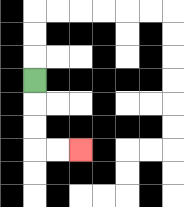{'start': '[1, 3]', 'end': '[3, 6]', 'path_directions': 'D,D,D,R,R', 'path_coordinates': '[[1, 3], [1, 4], [1, 5], [1, 6], [2, 6], [3, 6]]'}